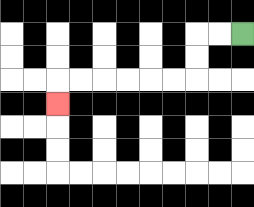{'start': '[10, 1]', 'end': '[2, 4]', 'path_directions': 'L,L,D,D,L,L,L,L,L,L,D', 'path_coordinates': '[[10, 1], [9, 1], [8, 1], [8, 2], [8, 3], [7, 3], [6, 3], [5, 3], [4, 3], [3, 3], [2, 3], [2, 4]]'}